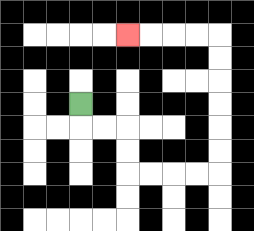{'start': '[3, 4]', 'end': '[5, 1]', 'path_directions': 'D,R,R,D,D,R,R,R,R,U,U,U,U,U,U,L,L,L,L', 'path_coordinates': '[[3, 4], [3, 5], [4, 5], [5, 5], [5, 6], [5, 7], [6, 7], [7, 7], [8, 7], [9, 7], [9, 6], [9, 5], [9, 4], [9, 3], [9, 2], [9, 1], [8, 1], [7, 1], [6, 1], [5, 1]]'}